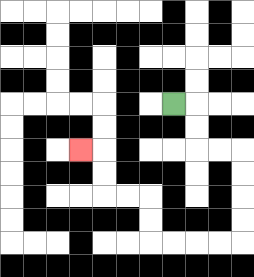{'start': '[7, 4]', 'end': '[3, 6]', 'path_directions': 'R,D,D,R,R,D,D,D,D,L,L,L,L,U,U,L,L,U,U,L', 'path_coordinates': '[[7, 4], [8, 4], [8, 5], [8, 6], [9, 6], [10, 6], [10, 7], [10, 8], [10, 9], [10, 10], [9, 10], [8, 10], [7, 10], [6, 10], [6, 9], [6, 8], [5, 8], [4, 8], [4, 7], [4, 6], [3, 6]]'}